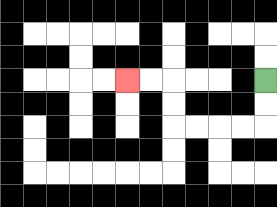{'start': '[11, 3]', 'end': '[5, 3]', 'path_directions': 'D,D,L,L,L,L,U,U,L,L', 'path_coordinates': '[[11, 3], [11, 4], [11, 5], [10, 5], [9, 5], [8, 5], [7, 5], [7, 4], [7, 3], [6, 3], [5, 3]]'}